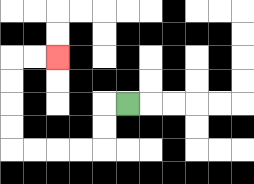{'start': '[5, 4]', 'end': '[2, 2]', 'path_directions': 'L,D,D,L,L,L,L,U,U,U,U,R,R', 'path_coordinates': '[[5, 4], [4, 4], [4, 5], [4, 6], [3, 6], [2, 6], [1, 6], [0, 6], [0, 5], [0, 4], [0, 3], [0, 2], [1, 2], [2, 2]]'}